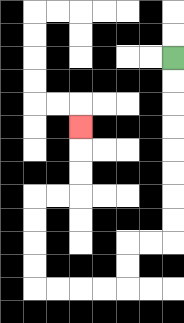{'start': '[7, 2]', 'end': '[3, 5]', 'path_directions': 'D,D,D,D,D,D,D,D,L,L,D,D,L,L,L,L,U,U,U,U,R,R,U,U,U', 'path_coordinates': '[[7, 2], [7, 3], [7, 4], [7, 5], [7, 6], [7, 7], [7, 8], [7, 9], [7, 10], [6, 10], [5, 10], [5, 11], [5, 12], [4, 12], [3, 12], [2, 12], [1, 12], [1, 11], [1, 10], [1, 9], [1, 8], [2, 8], [3, 8], [3, 7], [3, 6], [3, 5]]'}